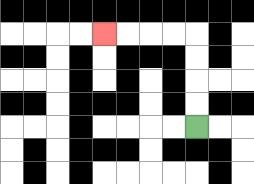{'start': '[8, 5]', 'end': '[4, 1]', 'path_directions': 'U,U,U,U,L,L,L,L', 'path_coordinates': '[[8, 5], [8, 4], [8, 3], [8, 2], [8, 1], [7, 1], [6, 1], [5, 1], [4, 1]]'}